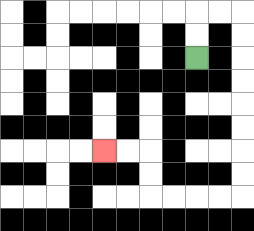{'start': '[8, 2]', 'end': '[4, 6]', 'path_directions': 'U,U,R,R,D,D,D,D,D,D,D,D,L,L,L,L,U,U,L,L', 'path_coordinates': '[[8, 2], [8, 1], [8, 0], [9, 0], [10, 0], [10, 1], [10, 2], [10, 3], [10, 4], [10, 5], [10, 6], [10, 7], [10, 8], [9, 8], [8, 8], [7, 8], [6, 8], [6, 7], [6, 6], [5, 6], [4, 6]]'}